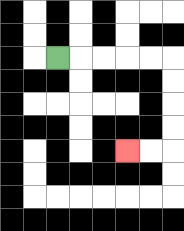{'start': '[2, 2]', 'end': '[5, 6]', 'path_directions': 'R,R,R,R,R,D,D,D,D,L,L', 'path_coordinates': '[[2, 2], [3, 2], [4, 2], [5, 2], [6, 2], [7, 2], [7, 3], [7, 4], [7, 5], [7, 6], [6, 6], [5, 6]]'}